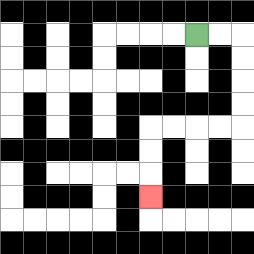{'start': '[8, 1]', 'end': '[6, 8]', 'path_directions': 'R,R,D,D,D,D,L,L,L,L,D,D,D', 'path_coordinates': '[[8, 1], [9, 1], [10, 1], [10, 2], [10, 3], [10, 4], [10, 5], [9, 5], [8, 5], [7, 5], [6, 5], [6, 6], [6, 7], [6, 8]]'}